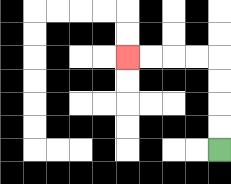{'start': '[9, 6]', 'end': '[5, 2]', 'path_directions': 'U,U,U,U,L,L,L,L', 'path_coordinates': '[[9, 6], [9, 5], [9, 4], [9, 3], [9, 2], [8, 2], [7, 2], [6, 2], [5, 2]]'}